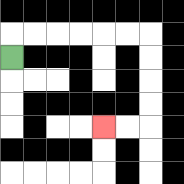{'start': '[0, 2]', 'end': '[4, 5]', 'path_directions': 'U,R,R,R,R,R,R,D,D,D,D,L,L', 'path_coordinates': '[[0, 2], [0, 1], [1, 1], [2, 1], [3, 1], [4, 1], [5, 1], [6, 1], [6, 2], [6, 3], [6, 4], [6, 5], [5, 5], [4, 5]]'}